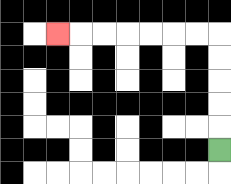{'start': '[9, 6]', 'end': '[2, 1]', 'path_directions': 'U,U,U,U,U,L,L,L,L,L,L,L', 'path_coordinates': '[[9, 6], [9, 5], [9, 4], [9, 3], [9, 2], [9, 1], [8, 1], [7, 1], [6, 1], [5, 1], [4, 1], [3, 1], [2, 1]]'}